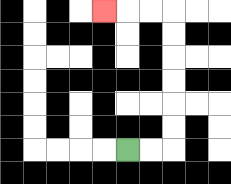{'start': '[5, 6]', 'end': '[4, 0]', 'path_directions': 'R,R,U,U,U,U,U,U,L,L,L', 'path_coordinates': '[[5, 6], [6, 6], [7, 6], [7, 5], [7, 4], [7, 3], [7, 2], [7, 1], [7, 0], [6, 0], [5, 0], [4, 0]]'}